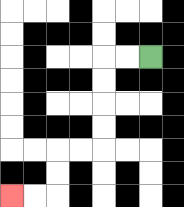{'start': '[6, 2]', 'end': '[0, 8]', 'path_directions': 'L,L,D,D,D,D,L,L,D,D,L,L', 'path_coordinates': '[[6, 2], [5, 2], [4, 2], [4, 3], [4, 4], [4, 5], [4, 6], [3, 6], [2, 6], [2, 7], [2, 8], [1, 8], [0, 8]]'}